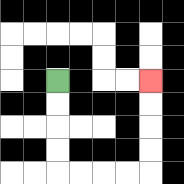{'start': '[2, 3]', 'end': '[6, 3]', 'path_directions': 'D,D,D,D,R,R,R,R,U,U,U,U', 'path_coordinates': '[[2, 3], [2, 4], [2, 5], [2, 6], [2, 7], [3, 7], [4, 7], [5, 7], [6, 7], [6, 6], [6, 5], [6, 4], [6, 3]]'}